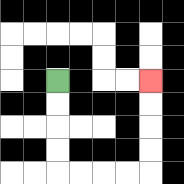{'start': '[2, 3]', 'end': '[6, 3]', 'path_directions': 'D,D,D,D,R,R,R,R,U,U,U,U', 'path_coordinates': '[[2, 3], [2, 4], [2, 5], [2, 6], [2, 7], [3, 7], [4, 7], [5, 7], [6, 7], [6, 6], [6, 5], [6, 4], [6, 3]]'}